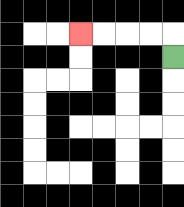{'start': '[7, 2]', 'end': '[3, 1]', 'path_directions': 'U,L,L,L,L', 'path_coordinates': '[[7, 2], [7, 1], [6, 1], [5, 1], [4, 1], [3, 1]]'}